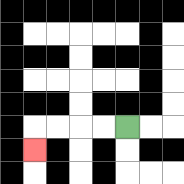{'start': '[5, 5]', 'end': '[1, 6]', 'path_directions': 'L,L,L,L,D', 'path_coordinates': '[[5, 5], [4, 5], [3, 5], [2, 5], [1, 5], [1, 6]]'}